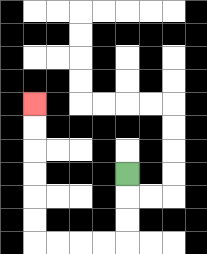{'start': '[5, 7]', 'end': '[1, 4]', 'path_directions': 'D,D,D,L,L,L,L,U,U,U,U,U,U', 'path_coordinates': '[[5, 7], [5, 8], [5, 9], [5, 10], [4, 10], [3, 10], [2, 10], [1, 10], [1, 9], [1, 8], [1, 7], [1, 6], [1, 5], [1, 4]]'}